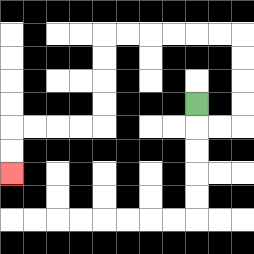{'start': '[8, 4]', 'end': '[0, 7]', 'path_directions': 'D,R,R,U,U,U,U,L,L,L,L,L,L,D,D,D,D,L,L,L,L,D,D', 'path_coordinates': '[[8, 4], [8, 5], [9, 5], [10, 5], [10, 4], [10, 3], [10, 2], [10, 1], [9, 1], [8, 1], [7, 1], [6, 1], [5, 1], [4, 1], [4, 2], [4, 3], [4, 4], [4, 5], [3, 5], [2, 5], [1, 5], [0, 5], [0, 6], [0, 7]]'}